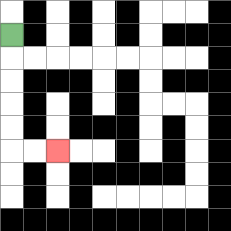{'start': '[0, 1]', 'end': '[2, 6]', 'path_directions': 'D,D,D,D,D,R,R', 'path_coordinates': '[[0, 1], [0, 2], [0, 3], [0, 4], [0, 5], [0, 6], [1, 6], [2, 6]]'}